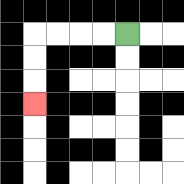{'start': '[5, 1]', 'end': '[1, 4]', 'path_directions': 'L,L,L,L,D,D,D', 'path_coordinates': '[[5, 1], [4, 1], [3, 1], [2, 1], [1, 1], [1, 2], [1, 3], [1, 4]]'}